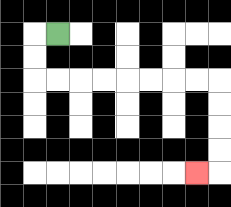{'start': '[2, 1]', 'end': '[8, 7]', 'path_directions': 'L,D,D,R,R,R,R,R,R,R,R,D,D,D,D,L', 'path_coordinates': '[[2, 1], [1, 1], [1, 2], [1, 3], [2, 3], [3, 3], [4, 3], [5, 3], [6, 3], [7, 3], [8, 3], [9, 3], [9, 4], [9, 5], [9, 6], [9, 7], [8, 7]]'}